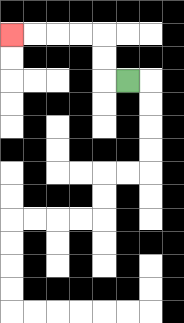{'start': '[5, 3]', 'end': '[0, 1]', 'path_directions': 'L,U,U,L,L,L,L', 'path_coordinates': '[[5, 3], [4, 3], [4, 2], [4, 1], [3, 1], [2, 1], [1, 1], [0, 1]]'}